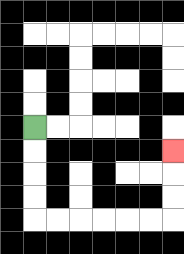{'start': '[1, 5]', 'end': '[7, 6]', 'path_directions': 'D,D,D,D,R,R,R,R,R,R,U,U,U', 'path_coordinates': '[[1, 5], [1, 6], [1, 7], [1, 8], [1, 9], [2, 9], [3, 9], [4, 9], [5, 9], [6, 9], [7, 9], [7, 8], [7, 7], [7, 6]]'}